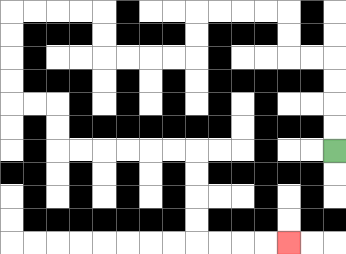{'start': '[14, 6]', 'end': '[12, 10]', 'path_directions': 'U,U,U,U,L,L,U,U,L,L,L,L,D,D,L,L,L,L,U,U,L,L,L,L,D,D,D,D,R,R,D,D,R,R,R,R,R,R,D,D,D,D,R,R,R,R', 'path_coordinates': '[[14, 6], [14, 5], [14, 4], [14, 3], [14, 2], [13, 2], [12, 2], [12, 1], [12, 0], [11, 0], [10, 0], [9, 0], [8, 0], [8, 1], [8, 2], [7, 2], [6, 2], [5, 2], [4, 2], [4, 1], [4, 0], [3, 0], [2, 0], [1, 0], [0, 0], [0, 1], [0, 2], [0, 3], [0, 4], [1, 4], [2, 4], [2, 5], [2, 6], [3, 6], [4, 6], [5, 6], [6, 6], [7, 6], [8, 6], [8, 7], [8, 8], [8, 9], [8, 10], [9, 10], [10, 10], [11, 10], [12, 10]]'}